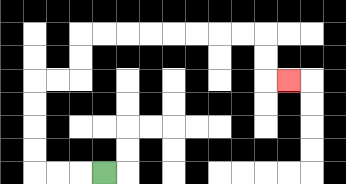{'start': '[4, 7]', 'end': '[12, 3]', 'path_directions': 'L,L,L,U,U,U,U,R,R,U,U,R,R,R,R,R,R,R,R,D,D,R', 'path_coordinates': '[[4, 7], [3, 7], [2, 7], [1, 7], [1, 6], [1, 5], [1, 4], [1, 3], [2, 3], [3, 3], [3, 2], [3, 1], [4, 1], [5, 1], [6, 1], [7, 1], [8, 1], [9, 1], [10, 1], [11, 1], [11, 2], [11, 3], [12, 3]]'}